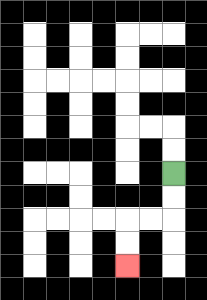{'start': '[7, 7]', 'end': '[5, 11]', 'path_directions': 'D,D,L,L,D,D', 'path_coordinates': '[[7, 7], [7, 8], [7, 9], [6, 9], [5, 9], [5, 10], [5, 11]]'}